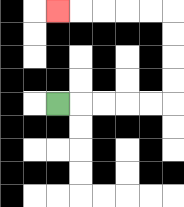{'start': '[2, 4]', 'end': '[2, 0]', 'path_directions': 'R,R,R,R,R,U,U,U,U,L,L,L,L,L', 'path_coordinates': '[[2, 4], [3, 4], [4, 4], [5, 4], [6, 4], [7, 4], [7, 3], [7, 2], [7, 1], [7, 0], [6, 0], [5, 0], [4, 0], [3, 0], [2, 0]]'}